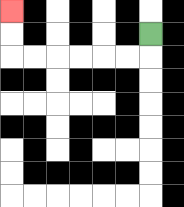{'start': '[6, 1]', 'end': '[0, 0]', 'path_directions': 'D,L,L,L,L,L,L,U,U', 'path_coordinates': '[[6, 1], [6, 2], [5, 2], [4, 2], [3, 2], [2, 2], [1, 2], [0, 2], [0, 1], [0, 0]]'}